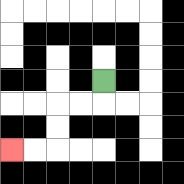{'start': '[4, 3]', 'end': '[0, 6]', 'path_directions': 'D,L,L,D,D,L,L', 'path_coordinates': '[[4, 3], [4, 4], [3, 4], [2, 4], [2, 5], [2, 6], [1, 6], [0, 6]]'}